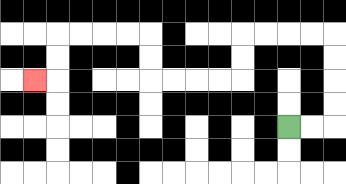{'start': '[12, 5]', 'end': '[1, 3]', 'path_directions': 'R,R,U,U,U,U,L,L,L,L,D,D,L,L,L,L,U,U,L,L,L,L,D,D,L', 'path_coordinates': '[[12, 5], [13, 5], [14, 5], [14, 4], [14, 3], [14, 2], [14, 1], [13, 1], [12, 1], [11, 1], [10, 1], [10, 2], [10, 3], [9, 3], [8, 3], [7, 3], [6, 3], [6, 2], [6, 1], [5, 1], [4, 1], [3, 1], [2, 1], [2, 2], [2, 3], [1, 3]]'}